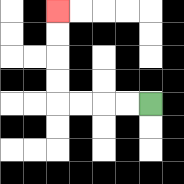{'start': '[6, 4]', 'end': '[2, 0]', 'path_directions': 'L,L,L,L,U,U,U,U', 'path_coordinates': '[[6, 4], [5, 4], [4, 4], [3, 4], [2, 4], [2, 3], [2, 2], [2, 1], [2, 0]]'}